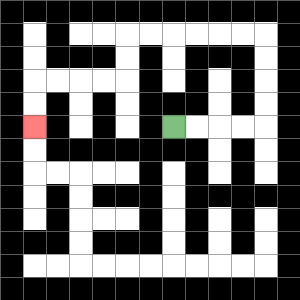{'start': '[7, 5]', 'end': '[1, 5]', 'path_directions': 'R,R,R,R,U,U,U,U,L,L,L,L,L,L,D,D,L,L,L,L,D,D', 'path_coordinates': '[[7, 5], [8, 5], [9, 5], [10, 5], [11, 5], [11, 4], [11, 3], [11, 2], [11, 1], [10, 1], [9, 1], [8, 1], [7, 1], [6, 1], [5, 1], [5, 2], [5, 3], [4, 3], [3, 3], [2, 3], [1, 3], [1, 4], [1, 5]]'}